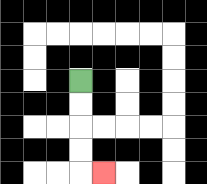{'start': '[3, 3]', 'end': '[4, 7]', 'path_directions': 'D,D,D,D,R', 'path_coordinates': '[[3, 3], [3, 4], [3, 5], [3, 6], [3, 7], [4, 7]]'}